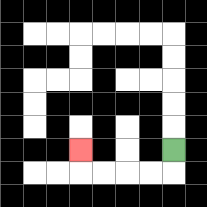{'start': '[7, 6]', 'end': '[3, 6]', 'path_directions': 'D,L,L,L,L,U', 'path_coordinates': '[[7, 6], [7, 7], [6, 7], [5, 7], [4, 7], [3, 7], [3, 6]]'}